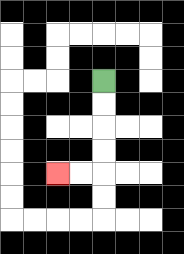{'start': '[4, 3]', 'end': '[2, 7]', 'path_directions': 'D,D,D,D,L,L', 'path_coordinates': '[[4, 3], [4, 4], [4, 5], [4, 6], [4, 7], [3, 7], [2, 7]]'}